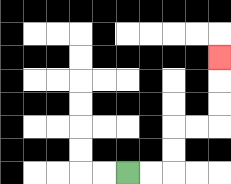{'start': '[5, 7]', 'end': '[9, 2]', 'path_directions': 'R,R,U,U,R,R,U,U,U', 'path_coordinates': '[[5, 7], [6, 7], [7, 7], [7, 6], [7, 5], [8, 5], [9, 5], [9, 4], [9, 3], [9, 2]]'}